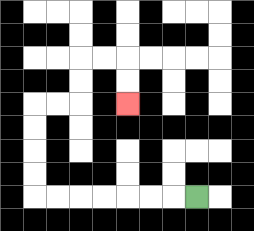{'start': '[8, 8]', 'end': '[5, 4]', 'path_directions': 'L,L,L,L,L,L,L,U,U,U,U,R,R,U,U,R,R,D,D', 'path_coordinates': '[[8, 8], [7, 8], [6, 8], [5, 8], [4, 8], [3, 8], [2, 8], [1, 8], [1, 7], [1, 6], [1, 5], [1, 4], [2, 4], [3, 4], [3, 3], [3, 2], [4, 2], [5, 2], [5, 3], [5, 4]]'}